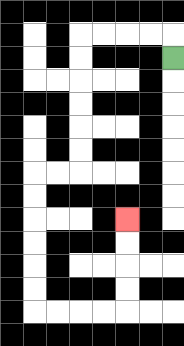{'start': '[7, 2]', 'end': '[5, 9]', 'path_directions': 'U,L,L,L,L,D,D,D,D,D,D,L,L,D,D,D,D,D,D,R,R,R,R,U,U,U,U', 'path_coordinates': '[[7, 2], [7, 1], [6, 1], [5, 1], [4, 1], [3, 1], [3, 2], [3, 3], [3, 4], [3, 5], [3, 6], [3, 7], [2, 7], [1, 7], [1, 8], [1, 9], [1, 10], [1, 11], [1, 12], [1, 13], [2, 13], [3, 13], [4, 13], [5, 13], [5, 12], [5, 11], [5, 10], [5, 9]]'}